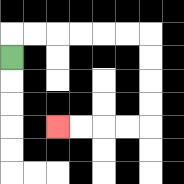{'start': '[0, 2]', 'end': '[2, 5]', 'path_directions': 'U,R,R,R,R,R,R,D,D,D,D,L,L,L,L', 'path_coordinates': '[[0, 2], [0, 1], [1, 1], [2, 1], [3, 1], [4, 1], [5, 1], [6, 1], [6, 2], [6, 3], [6, 4], [6, 5], [5, 5], [4, 5], [3, 5], [2, 5]]'}